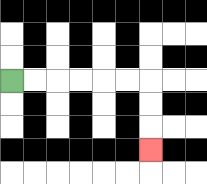{'start': '[0, 3]', 'end': '[6, 6]', 'path_directions': 'R,R,R,R,R,R,D,D,D', 'path_coordinates': '[[0, 3], [1, 3], [2, 3], [3, 3], [4, 3], [5, 3], [6, 3], [6, 4], [6, 5], [6, 6]]'}